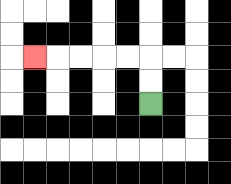{'start': '[6, 4]', 'end': '[1, 2]', 'path_directions': 'U,U,L,L,L,L,L', 'path_coordinates': '[[6, 4], [6, 3], [6, 2], [5, 2], [4, 2], [3, 2], [2, 2], [1, 2]]'}